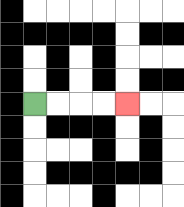{'start': '[1, 4]', 'end': '[5, 4]', 'path_directions': 'R,R,R,R', 'path_coordinates': '[[1, 4], [2, 4], [3, 4], [4, 4], [5, 4]]'}